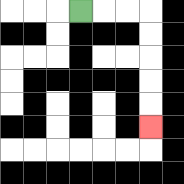{'start': '[3, 0]', 'end': '[6, 5]', 'path_directions': 'R,R,R,D,D,D,D,D', 'path_coordinates': '[[3, 0], [4, 0], [5, 0], [6, 0], [6, 1], [6, 2], [6, 3], [6, 4], [6, 5]]'}